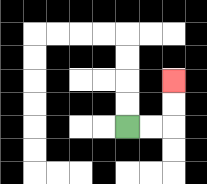{'start': '[5, 5]', 'end': '[7, 3]', 'path_directions': 'R,R,U,U', 'path_coordinates': '[[5, 5], [6, 5], [7, 5], [7, 4], [7, 3]]'}